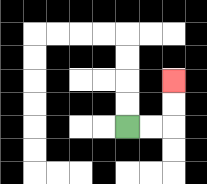{'start': '[5, 5]', 'end': '[7, 3]', 'path_directions': 'R,R,U,U', 'path_coordinates': '[[5, 5], [6, 5], [7, 5], [7, 4], [7, 3]]'}